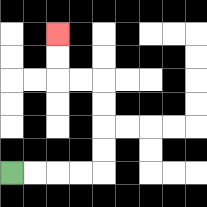{'start': '[0, 7]', 'end': '[2, 1]', 'path_directions': 'R,R,R,R,U,U,U,U,L,L,U,U', 'path_coordinates': '[[0, 7], [1, 7], [2, 7], [3, 7], [4, 7], [4, 6], [4, 5], [4, 4], [4, 3], [3, 3], [2, 3], [2, 2], [2, 1]]'}